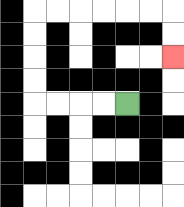{'start': '[5, 4]', 'end': '[7, 2]', 'path_directions': 'L,L,L,L,U,U,U,U,R,R,R,R,R,R,D,D', 'path_coordinates': '[[5, 4], [4, 4], [3, 4], [2, 4], [1, 4], [1, 3], [1, 2], [1, 1], [1, 0], [2, 0], [3, 0], [4, 0], [5, 0], [6, 0], [7, 0], [7, 1], [7, 2]]'}